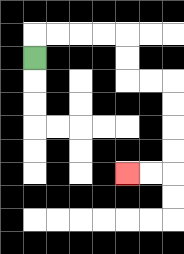{'start': '[1, 2]', 'end': '[5, 7]', 'path_directions': 'U,R,R,R,R,D,D,R,R,D,D,D,D,L,L', 'path_coordinates': '[[1, 2], [1, 1], [2, 1], [3, 1], [4, 1], [5, 1], [5, 2], [5, 3], [6, 3], [7, 3], [7, 4], [7, 5], [7, 6], [7, 7], [6, 7], [5, 7]]'}